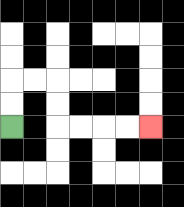{'start': '[0, 5]', 'end': '[6, 5]', 'path_directions': 'U,U,R,R,D,D,R,R,R,R', 'path_coordinates': '[[0, 5], [0, 4], [0, 3], [1, 3], [2, 3], [2, 4], [2, 5], [3, 5], [4, 5], [5, 5], [6, 5]]'}